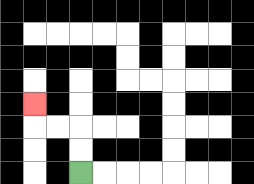{'start': '[3, 7]', 'end': '[1, 4]', 'path_directions': 'U,U,L,L,U', 'path_coordinates': '[[3, 7], [3, 6], [3, 5], [2, 5], [1, 5], [1, 4]]'}